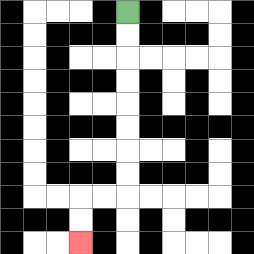{'start': '[5, 0]', 'end': '[3, 10]', 'path_directions': 'D,D,D,D,D,D,D,D,L,L,D,D', 'path_coordinates': '[[5, 0], [5, 1], [5, 2], [5, 3], [5, 4], [5, 5], [5, 6], [5, 7], [5, 8], [4, 8], [3, 8], [3, 9], [3, 10]]'}